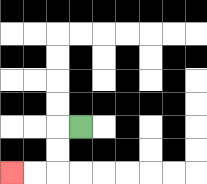{'start': '[3, 5]', 'end': '[0, 7]', 'path_directions': 'L,D,D,L,L', 'path_coordinates': '[[3, 5], [2, 5], [2, 6], [2, 7], [1, 7], [0, 7]]'}